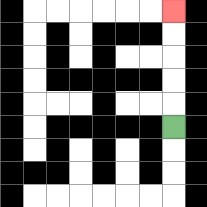{'start': '[7, 5]', 'end': '[7, 0]', 'path_directions': 'U,U,U,U,U', 'path_coordinates': '[[7, 5], [7, 4], [7, 3], [7, 2], [7, 1], [7, 0]]'}